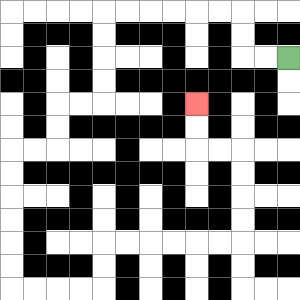{'start': '[12, 2]', 'end': '[8, 4]', 'path_directions': 'L,L,U,U,L,L,L,L,L,L,D,D,D,D,L,L,D,D,L,L,D,D,D,D,D,D,R,R,R,R,U,U,R,R,R,R,R,R,U,U,U,U,L,L,U,U', 'path_coordinates': '[[12, 2], [11, 2], [10, 2], [10, 1], [10, 0], [9, 0], [8, 0], [7, 0], [6, 0], [5, 0], [4, 0], [4, 1], [4, 2], [4, 3], [4, 4], [3, 4], [2, 4], [2, 5], [2, 6], [1, 6], [0, 6], [0, 7], [0, 8], [0, 9], [0, 10], [0, 11], [0, 12], [1, 12], [2, 12], [3, 12], [4, 12], [4, 11], [4, 10], [5, 10], [6, 10], [7, 10], [8, 10], [9, 10], [10, 10], [10, 9], [10, 8], [10, 7], [10, 6], [9, 6], [8, 6], [8, 5], [8, 4]]'}